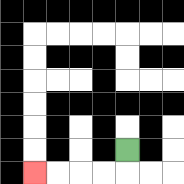{'start': '[5, 6]', 'end': '[1, 7]', 'path_directions': 'D,L,L,L,L', 'path_coordinates': '[[5, 6], [5, 7], [4, 7], [3, 7], [2, 7], [1, 7]]'}